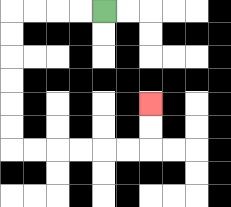{'start': '[4, 0]', 'end': '[6, 4]', 'path_directions': 'L,L,L,L,D,D,D,D,D,D,R,R,R,R,R,R,U,U', 'path_coordinates': '[[4, 0], [3, 0], [2, 0], [1, 0], [0, 0], [0, 1], [0, 2], [0, 3], [0, 4], [0, 5], [0, 6], [1, 6], [2, 6], [3, 6], [4, 6], [5, 6], [6, 6], [6, 5], [6, 4]]'}